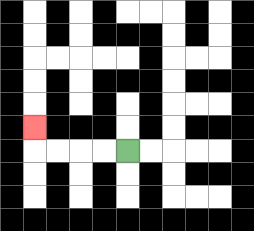{'start': '[5, 6]', 'end': '[1, 5]', 'path_directions': 'L,L,L,L,U', 'path_coordinates': '[[5, 6], [4, 6], [3, 6], [2, 6], [1, 6], [1, 5]]'}